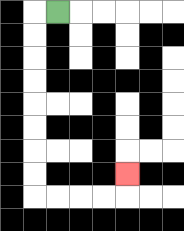{'start': '[2, 0]', 'end': '[5, 7]', 'path_directions': 'L,D,D,D,D,D,D,D,D,R,R,R,R,U', 'path_coordinates': '[[2, 0], [1, 0], [1, 1], [1, 2], [1, 3], [1, 4], [1, 5], [1, 6], [1, 7], [1, 8], [2, 8], [3, 8], [4, 8], [5, 8], [5, 7]]'}